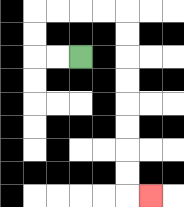{'start': '[3, 2]', 'end': '[6, 8]', 'path_directions': 'L,L,U,U,R,R,R,R,D,D,D,D,D,D,D,D,R', 'path_coordinates': '[[3, 2], [2, 2], [1, 2], [1, 1], [1, 0], [2, 0], [3, 0], [4, 0], [5, 0], [5, 1], [5, 2], [5, 3], [5, 4], [5, 5], [5, 6], [5, 7], [5, 8], [6, 8]]'}